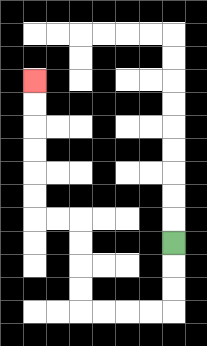{'start': '[7, 10]', 'end': '[1, 3]', 'path_directions': 'D,D,D,L,L,L,L,U,U,U,U,L,L,U,U,U,U,U,U', 'path_coordinates': '[[7, 10], [7, 11], [7, 12], [7, 13], [6, 13], [5, 13], [4, 13], [3, 13], [3, 12], [3, 11], [3, 10], [3, 9], [2, 9], [1, 9], [1, 8], [1, 7], [1, 6], [1, 5], [1, 4], [1, 3]]'}